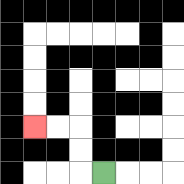{'start': '[4, 7]', 'end': '[1, 5]', 'path_directions': 'L,U,U,L,L', 'path_coordinates': '[[4, 7], [3, 7], [3, 6], [3, 5], [2, 5], [1, 5]]'}